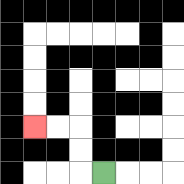{'start': '[4, 7]', 'end': '[1, 5]', 'path_directions': 'L,U,U,L,L', 'path_coordinates': '[[4, 7], [3, 7], [3, 6], [3, 5], [2, 5], [1, 5]]'}